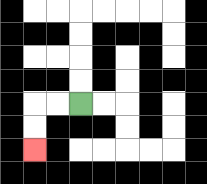{'start': '[3, 4]', 'end': '[1, 6]', 'path_directions': 'L,L,D,D', 'path_coordinates': '[[3, 4], [2, 4], [1, 4], [1, 5], [1, 6]]'}